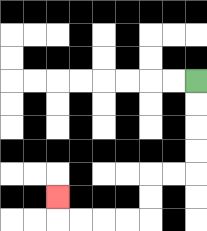{'start': '[8, 3]', 'end': '[2, 8]', 'path_directions': 'D,D,D,D,L,L,D,D,L,L,L,L,U', 'path_coordinates': '[[8, 3], [8, 4], [8, 5], [8, 6], [8, 7], [7, 7], [6, 7], [6, 8], [6, 9], [5, 9], [4, 9], [3, 9], [2, 9], [2, 8]]'}